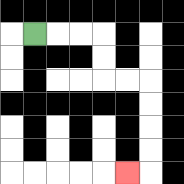{'start': '[1, 1]', 'end': '[5, 7]', 'path_directions': 'R,R,R,D,D,R,R,D,D,D,D,L', 'path_coordinates': '[[1, 1], [2, 1], [3, 1], [4, 1], [4, 2], [4, 3], [5, 3], [6, 3], [6, 4], [6, 5], [6, 6], [6, 7], [5, 7]]'}